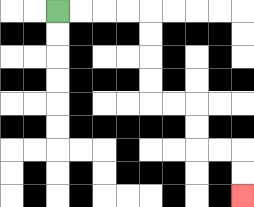{'start': '[2, 0]', 'end': '[10, 8]', 'path_directions': 'R,R,R,R,D,D,D,D,R,R,D,D,R,R,D,D', 'path_coordinates': '[[2, 0], [3, 0], [4, 0], [5, 0], [6, 0], [6, 1], [6, 2], [6, 3], [6, 4], [7, 4], [8, 4], [8, 5], [8, 6], [9, 6], [10, 6], [10, 7], [10, 8]]'}